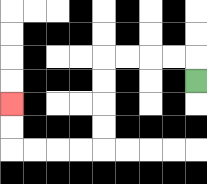{'start': '[8, 3]', 'end': '[0, 4]', 'path_directions': 'U,L,L,L,L,D,D,D,D,L,L,L,L,U,U', 'path_coordinates': '[[8, 3], [8, 2], [7, 2], [6, 2], [5, 2], [4, 2], [4, 3], [4, 4], [4, 5], [4, 6], [3, 6], [2, 6], [1, 6], [0, 6], [0, 5], [0, 4]]'}